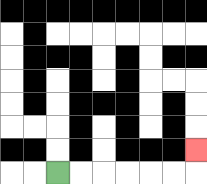{'start': '[2, 7]', 'end': '[8, 6]', 'path_directions': 'R,R,R,R,R,R,U', 'path_coordinates': '[[2, 7], [3, 7], [4, 7], [5, 7], [6, 7], [7, 7], [8, 7], [8, 6]]'}